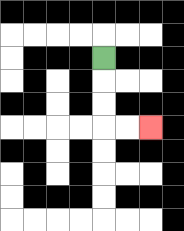{'start': '[4, 2]', 'end': '[6, 5]', 'path_directions': 'D,D,D,R,R', 'path_coordinates': '[[4, 2], [4, 3], [4, 4], [4, 5], [5, 5], [6, 5]]'}